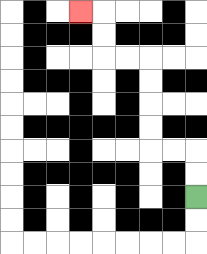{'start': '[8, 8]', 'end': '[3, 0]', 'path_directions': 'U,U,L,L,U,U,U,U,L,L,U,U,L', 'path_coordinates': '[[8, 8], [8, 7], [8, 6], [7, 6], [6, 6], [6, 5], [6, 4], [6, 3], [6, 2], [5, 2], [4, 2], [4, 1], [4, 0], [3, 0]]'}